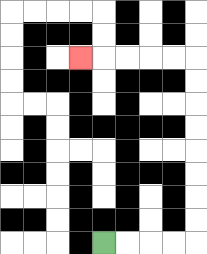{'start': '[4, 10]', 'end': '[3, 2]', 'path_directions': 'R,R,R,R,U,U,U,U,U,U,U,U,L,L,L,L,L', 'path_coordinates': '[[4, 10], [5, 10], [6, 10], [7, 10], [8, 10], [8, 9], [8, 8], [8, 7], [8, 6], [8, 5], [8, 4], [8, 3], [8, 2], [7, 2], [6, 2], [5, 2], [4, 2], [3, 2]]'}